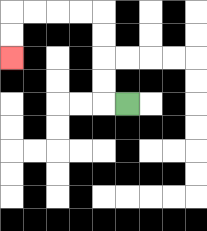{'start': '[5, 4]', 'end': '[0, 2]', 'path_directions': 'L,U,U,U,U,L,L,L,L,D,D', 'path_coordinates': '[[5, 4], [4, 4], [4, 3], [4, 2], [4, 1], [4, 0], [3, 0], [2, 0], [1, 0], [0, 0], [0, 1], [0, 2]]'}